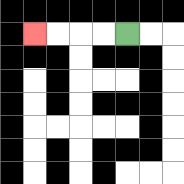{'start': '[5, 1]', 'end': '[1, 1]', 'path_directions': 'L,L,L,L', 'path_coordinates': '[[5, 1], [4, 1], [3, 1], [2, 1], [1, 1]]'}